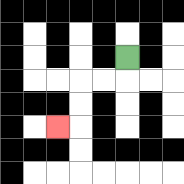{'start': '[5, 2]', 'end': '[2, 5]', 'path_directions': 'D,L,L,D,D,L', 'path_coordinates': '[[5, 2], [5, 3], [4, 3], [3, 3], [3, 4], [3, 5], [2, 5]]'}